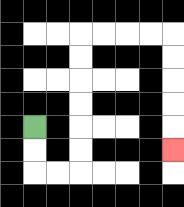{'start': '[1, 5]', 'end': '[7, 6]', 'path_directions': 'D,D,R,R,U,U,U,U,U,U,R,R,R,R,D,D,D,D,D', 'path_coordinates': '[[1, 5], [1, 6], [1, 7], [2, 7], [3, 7], [3, 6], [3, 5], [3, 4], [3, 3], [3, 2], [3, 1], [4, 1], [5, 1], [6, 1], [7, 1], [7, 2], [7, 3], [7, 4], [7, 5], [7, 6]]'}